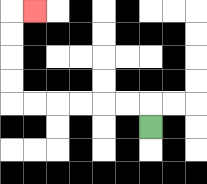{'start': '[6, 5]', 'end': '[1, 0]', 'path_directions': 'U,L,L,L,L,L,L,U,U,U,U,R', 'path_coordinates': '[[6, 5], [6, 4], [5, 4], [4, 4], [3, 4], [2, 4], [1, 4], [0, 4], [0, 3], [0, 2], [0, 1], [0, 0], [1, 0]]'}